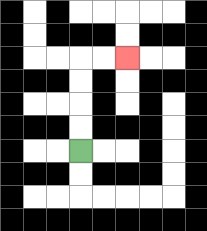{'start': '[3, 6]', 'end': '[5, 2]', 'path_directions': 'U,U,U,U,R,R', 'path_coordinates': '[[3, 6], [3, 5], [3, 4], [3, 3], [3, 2], [4, 2], [5, 2]]'}